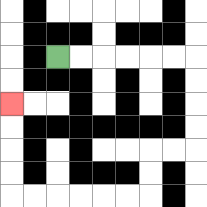{'start': '[2, 2]', 'end': '[0, 4]', 'path_directions': 'R,R,R,R,R,R,D,D,D,D,L,L,D,D,L,L,L,L,L,L,U,U,U,U', 'path_coordinates': '[[2, 2], [3, 2], [4, 2], [5, 2], [6, 2], [7, 2], [8, 2], [8, 3], [8, 4], [8, 5], [8, 6], [7, 6], [6, 6], [6, 7], [6, 8], [5, 8], [4, 8], [3, 8], [2, 8], [1, 8], [0, 8], [0, 7], [0, 6], [0, 5], [0, 4]]'}